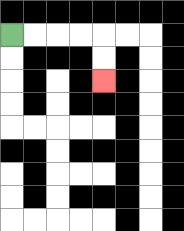{'start': '[0, 1]', 'end': '[4, 3]', 'path_directions': 'R,R,R,R,D,D', 'path_coordinates': '[[0, 1], [1, 1], [2, 1], [3, 1], [4, 1], [4, 2], [4, 3]]'}